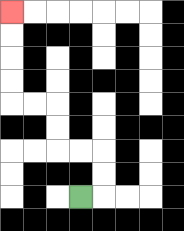{'start': '[3, 8]', 'end': '[0, 0]', 'path_directions': 'R,U,U,L,L,U,U,L,L,U,U,U,U', 'path_coordinates': '[[3, 8], [4, 8], [4, 7], [4, 6], [3, 6], [2, 6], [2, 5], [2, 4], [1, 4], [0, 4], [0, 3], [0, 2], [0, 1], [0, 0]]'}